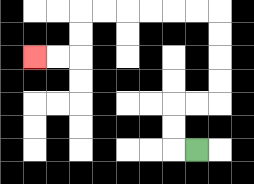{'start': '[8, 6]', 'end': '[1, 2]', 'path_directions': 'L,U,U,R,R,U,U,U,U,L,L,L,L,L,L,D,D,L,L', 'path_coordinates': '[[8, 6], [7, 6], [7, 5], [7, 4], [8, 4], [9, 4], [9, 3], [9, 2], [9, 1], [9, 0], [8, 0], [7, 0], [6, 0], [5, 0], [4, 0], [3, 0], [3, 1], [3, 2], [2, 2], [1, 2]]'}